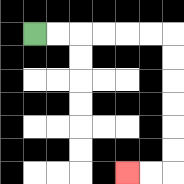{'start': '[1, 1]', 'end': '[5, 7]', 'path_directions': 'R,R,R,R,R,R,D,D,D,D,D,D,L,L', 'path_coordinates': '[[1, 1], [2, 1], [3, 1], [4, 1], [5, 1], [6, 1], [7, 1], [7, 2], [7, 3], [7, 4], [7, 5], [7, 6], [7, 7], [6, 7], [5, 7]]'}